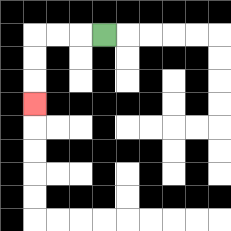{'start': '[4, 1]', 'end': '[1, 4]', 'path_directions': 'L,L,L,D,D,D', 'path_coordinates': '[[4, 1], [3, 1], [2, 1], [1, 1], [1, 2], [1, 3], [1, 4]]'}